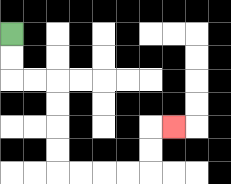{'start': '[0, 1]', 'end': '[7, 5]', 'path_directions': 'D,D,R,R,D,D,D,D,R,R,R,R,U,U,R', 'path_coordinates': '[[0, 1], [0, 2], [0, 3], [1, 3], [2, 3], [2, 4], [2, 5], [2, 6], [2, 7], [3, 7], [4, 7], [5, 7], [6, 7], [6, 6], [6, 5], [7, 5]]'}